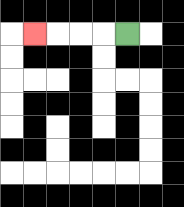{'start': '[5, 1]', 'end': '[1, 1]', 'path_directions': 'L,L,L,L', 'path_coordinates': '[[5, 1], [4, 1], [3, 1], [2, 1], [1, 1]]'}